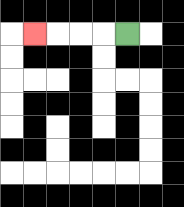{'start': '[5, 1]', 'end': '[1, 1]', 'path_directions': 'L,L,L,L', 'path_coordinates': '[[5, 1], [4, 1], [3, 1], [2, 1], [1, 1]]'}